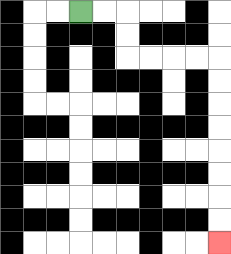{'start': '[3, 0]', 'end': '[9, 10]', 'path_directions': 'R,R,D,D,R,R,R,R,D,D,D,D,D,D,D,D', 'path_coordinates': '[[3, 0], [4, 0], [5, 0], [5, 1], [5, 2], [6, 2], [7, 2], [8, 2], [9, 2], [9, 3], [9, 4], [9, 5], [9, 6], [9, 7], [9, 8], [9, 9], [9, 10]]'}